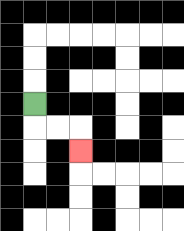{'start': '[1, 4]', 'end': '[3, 6]', 'path_directions': 'D,R,R,D', 'path_coordinates': '[[1, 4], [1, 5], [2, 5], [3, 5], [3, 6]]'}